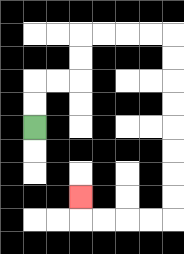{'start': '[1, 5]', 'end': '[3, 8]', 'path_directions': 'U,U,R,R,U,U,R,R,R,R,D,D,D,D,D,D,D,D,L,L,L,L,U', 'path_coordinates': '[[1, 5], [1, 4], [1, 3], [2, 3], [3, 3], [3, 2], [3, 1], [4, 1], [5, 1], [6, 1], [7, 1], [7, 2], [7, 3], [7, 4], [7, 5], [7, 6], [7, 7], [7, 8], [7, 9], [6, 9], [5, 9], [4, 9], [3, 9], [3, 8]]'}